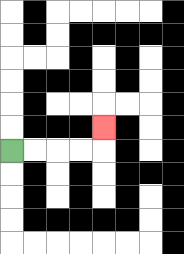{'start': '[0, 6]', 'end': '[4, 5]', 'path_directions': 'R,R,R,R,U', 'path_coordinates': '[[0, 6], [1, 6], [2, 6], [3, 6], [4, 6], [4, 5]]'}